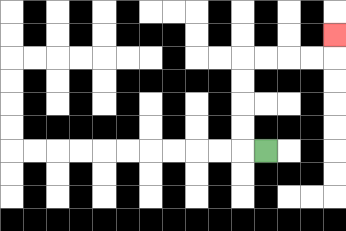{'start': '[11, 6]', 'end': '[14, 1]', 'path_directions': 'L,U,U,U,U,R,R,R,R,U', 'path_coordinates': '[[11, 6], [10, 6], [10, 5], [10, 4], [10, 3], [10, 2], [11, 2], [12, 2], [13, 2], [14, 2], [14, 1]]'}